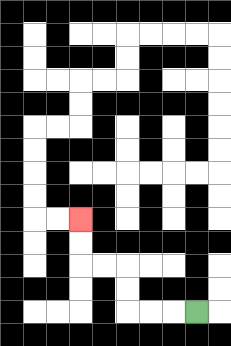{'start': '[8, 13]', 'end': '[3, 9]', 'path_directions': 'L,L,L,U,U,L,L,U,U', 'path_coordinates': '[[8, 13], [7, 13], [6, 13], [5, 13], [5, 12], [5, 11], [4, 11], [3, 11], [3, 10], [3, 9]]'}